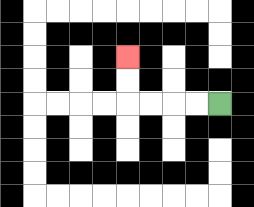{'start': '[9, 4]', 'end': '[5, 2]', 'path_directions': 'L,L,L,L,U,U', 'path_coordinates': '[[9, 4], [8, 4], [7, 4], [6, 4], [5, 4], [5, 3], [5, 2]]'}